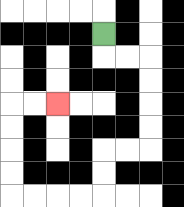{'start': '[4, 1]', 'end': '[2, 4]', 'path_directions': 'D,R,R,D,D,D,D,L,L,D,D,L,L,L,L,U,U,U,U,R,R', 'path_coordinates': '[[4, 1], [4, 2], [5, 2], [6, 2], [6, 3], [6, 4], [6, 5], [6, 6], [5, 6], [4, 6], [4, 7], [4, 8], [3, 8], [2, 8], [1, 8], [0, 8], [0, 7], [0, 6], [0, 5], [0, 4], [1, 4], [2, 4]]'}